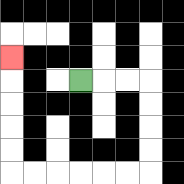{'start': '[3, 3]', 'end': '[0, 2]', 'path_directions': 'R,R,R,D,D,D,D,L,L,L,L,L,L,U,U,U,U,U', 'path_coordinates': '[[3, 3], [4, 3], [5, 3], [6, 3], [6, 4], [6, 5], [6, 6], [6, 7], [5, 7], [4, 7], [3, 7], [2, 7], [1, 7], [0, 7], [0, 6], [0, 5], [0, 4], [0, 3], [0, 2]]'}